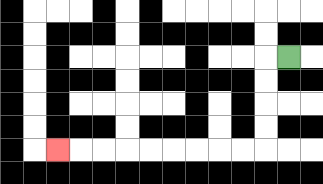{'start': '[12, 2]', 'end': '[2, 6]', 'path_directions': 'L,D,D,D,D,L,L,L,L,L,L,L,L,L', 'path_coordinates': '[[12, 2], [11, 2], [11, 3], [11, 4], [11, 5], [11, 6], [10, 6], [9, 6], [8, 6], [7, 6], [6, 6], [5, 6], [4, 6], [3, 6], [2, 6]]'}